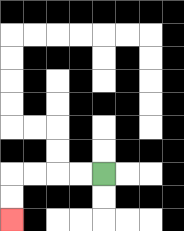{'start': '[4, 7]', 'end': '[0, 9]', 'path_directions': 'L,L,L,L,D,D', 'path_coordinates': '[[4, 7], [3, 7], [2, 7], [1, 7], [0, 7], [0, 8], [0, 9]]'}